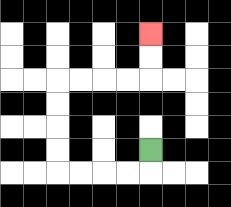{'start': '[6, 6]', 'end': '[6, 1]', 'path_directions': 'D,L,L,L,L,U,U,U,U,R,R,R,R,U,U', 'path_coordinates': '[[6, 6], [6, 7], [5, 7], [4, 7], [3, 7], [2, 7], [2, 6], [2, 5], [2, 4], [2, 3], [3, 3], [4, 3], [5, 3], [6, 3], [6, 2], [6, 1]]'}